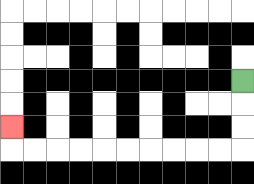{'start': '[10, 3]', 'end': '[0, 5]', 'path_directions': 'D,D,D,L,L,L,L,L,L,L,L,L,L,U', 'path_coordinates': '[[10, 3], [10, 4], [10, 5], [10, 6], [9, 6], [8, 6], [7, 6], [6, 6], [5, 6], [4, 6], [3, 6], [2, 6], [1, 6], [0, 6], [0, 5]]'}